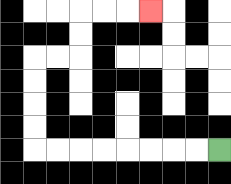{'start': '[9, 6]', 'end': '[6, 0]', 'path_directions': 'L,L,L,L,L,L,L,L,U,U,U,U,R,R,U,U,R,R,R', 'path_coordinates': '[[9, 6], [8, 6], [7, 6], [6, 6], [5, 6], [4, 6], [3, 6], [2, 6], [1, 6], [1, 5], [1, 4], [1, 3], [1, 2], [2, 2], [3, 2], [3, 1], [3, 0], [4, 0], [5, 0], [6, 0]]'}